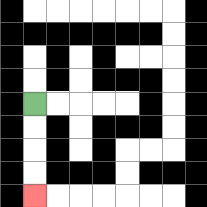{'start': '[1, 4]', 'end': '[1, 8]', 'path_directions': 'D,D,D,D', 'path_coordinates': '[[1, 4], [1, 5], [1, 6], [1, 7], [1, 8]]'}